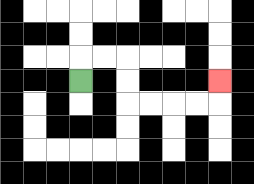{'start': '[3, 3]', 'end': '[9, 3]', 'path_directions': 'U,R,R,D,D,R,R,R,R,U', 'path_coordinates': '[[3, 3], [3, 2], [4, 2], [5, 2], [5, 3], [5, 4], [6, 4], [7, 4], [8, 4], [9, 4], [9, 3]]'}